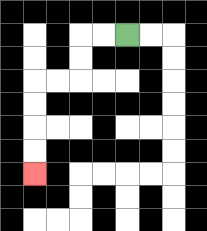{'start': '[5, 1]', 'end': '[1, 7]', 'path_directions': 'L,L,D,D,L,L,D,D,D,D', 'path_coordinates': '[[5, 1], [4, 1], [3, 1], [3, 2], [3, 3], [2, 3], [1, 3], [1, 4], [1, 5], [1, 6], [1, 7]]'}